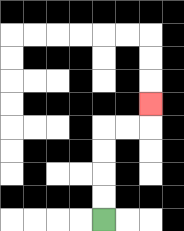{'start': '[4, 9]', 'end': '[6, 4]', 'path_directions': 'U,U,U,U,R,R,U', 'path_coordinates': '[[4, 9], [4, 8], [4, 7], [4, 6], [4, 5], [5, 5], [6, 5], [6, 4]]'}